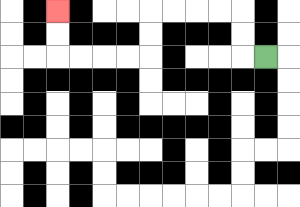{'start': '[11, 2]', 'end': '[2, 0]', 'path_directions': 'L,U,U,L,L,L,L,D,D,L,L,L,L,U,U', 'path_coordinates': '[[11, 2], [10, 2], [10, 1], [10, 0], [9, 0], [8, 0], [7, 0], [6, 0], [6, 1], [6, 2], [5, 2], [4, 2], [3, 2], [2, 2], [2, 1], [2, 0]]'}